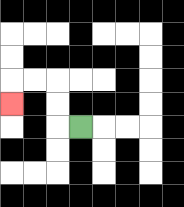{'start': '[3, 5]', 'end': '[0, 4]', 'path_directions': 'L,U,U,L,L,D', 'path_coordinates': '[[3, 5], [2, 5], [2, 4], [2, 3], [1, 3], [0, 3], [0, 4]]'}